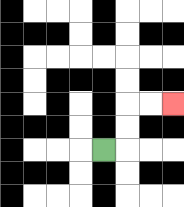{'start': '[4, 6]', 'end': '[7, 4]', 'path_directions': 'R,U,U,R,R', 'path_coordinates': '[[4, 6], [5, 6], [5, 5], [5, 4], [6, 4], [7, 4]]'}